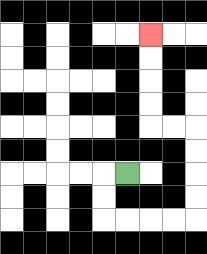{'start': '[5, 7]', 'end': '[6, 1]', 'path_directions': 'L,D,D,R,R,R,R,U,U,U,U,L,L,U,U,U,U', 'path_coordinates': '[[5, 7], [4, 7], [4, 8], [4, 9], [5, 9], [6, 9], [7, 9], [8, 9], [8, 8], [8, 7], [8, 6], [8, 5], [7, 5], [6, 5], [6, 4], [6, 3], [6, 2], [6, 1]]'}